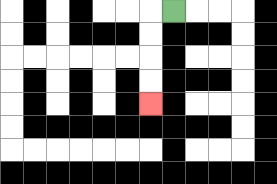{'start': '[7, 0]', 'end': '[6, 4]', 'path_directions': 'L,D,D,D,D', 'path_coordinates': '[[7, 0], [6, 0], [6, 1], [6, 2], [6, 3], [6, 4]]'}